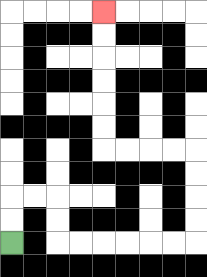{'start': '[0, 10]', 'end': '[4, 0]', 'path_directions': 'U,U,R,R,D,D,R,R,R,R,R,R,U,U,U,U,L,L,L,L,U,U,U,U,U,U', 'path_coordinates': '[[0, 10], [0, 9], [0, 8], [1, 8], [2, 8], [2, 9], [2, 10], [3, 10], [4, 10], [5, 10], [6, 10], [7, 10], [8, 10], [8, 9], [8, 8], [8, 7], [8, 6], [7, 6], [6, 6], [5, 6], [4, 6], [4, 5], [4, 4], [4, 3], [4, 2], [4, 1], [4, 0]]'}